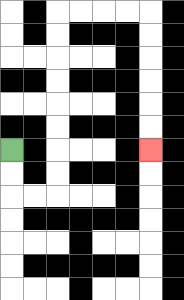{'start': '[0, 6]', 'end': '[6, 6]', 'path_directions': 'D,D,R,R,U,U,U,U,U,U,U,U,R,R,R,R,D,D,D,D,D,D', 'path_coordinates': '[[0, 6], [0, 7], [0, 8], [1, 8], [2, 8], [2, 7], [2, 6], [2, 5], [2, 4], [2, 3], [2, 2], [2, 1], [2, 0], [3, 0], [4, 0], [5, 0], [6, 0], [6, 1], [6, 2], [6, 3], [6, 4], [6, 5], [6, 6]]'}